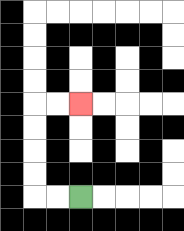{'start': '[3, 8]', 'end': '[3, 4]', 'path_directions': 'L,L,U,U,U,U,R,R', 'path_coordinates': '[[3, 8], [2, 8], [1, 8], [1, 7], [1, 6], [1, 5], [1, 4], [2, 4], [3, 4]]'}